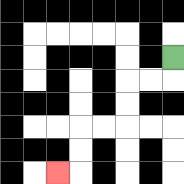{'start': '[7, 2]', 'end': '[2, 7]', 'path_directions': 'D,L,L,D,D,L,L,D,D,L', 'path_coordinates': '[[7, 2], [7, 3], [6, 3], [5, 3], [5, 4], [5, 5], [4, 5], [3, 5], [3, 6], [3, 7], [2, 7]]'}